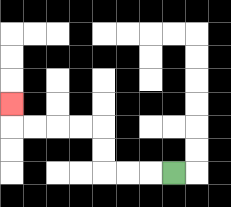{'start': '[7, 7]', 'end': '[0, 4]', 'path_directions': 'L,L,L,U,U,L,L,L,L,U', 'path_coordinates': '[[7, 7], [6, 7], [5, 7], [4, 7], [4, 6], [4, 5], [3, 5], [2, 5], [1, 5], [0, 5], [0, 4]]'}